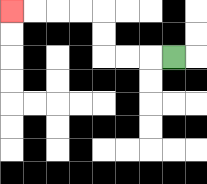{'start': '[7, 2]', 'end': '[0, 0]', 'path_directions': 'L,L,L,U,U,L,L,L,L', 'path_coordinates': '[[7, 2], [6, 2], [5, 2], [4, 2], [4, 1], [4, 0], [3, 0], [2, 0], [1, 0], [0, 0]]'}